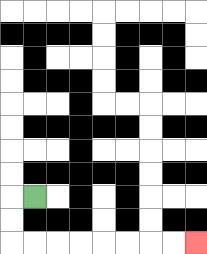{'start': '[1, 8]', 'end': '[8, 10]', 'path_directions': 'L,D,D,R,R,R,R,R,R,R,R', 'path_coordinates': '[[1, 8], [0, 8], [0, 9], [0, 10], [1, 10], [2, 10], [3, 10], [4, 10], [5, 10], [6, 10], [7, 10], [8, 10]]'}